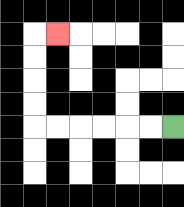{'start': '[7, 5]', 'end': '[2, 1]', 'path_directions': 'L,L,L,L,L,L,U,U,U,U,R', 'path_coordinates': '[[7, 5], [6, 5], [5, 5], [4, 5], [3, 5], [2, 5], [1, 5], [1, 4], [1, 3], [1, 2], [1, 1], [2, 1]]'}